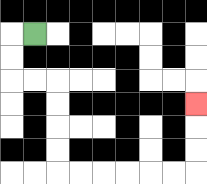{'start': '[1, 1]', 'end': '[8, 4]', 'path_directions': 'L,D,D,R,R,D,D,D,D,R,R,R,R,R,R,U,U,U', 'path_coordinates': '[[1, 1], [0, 1], [0, 2], [0, 3], [1, 3], [2, 3], [2, 4], [2, 5], [2, 6], [2, 7], [3, 7], [4, 7], [5, 7], [6, 7], [7, 7], [8, 7], [8, 6], [8, 5], [8, 4]]'}